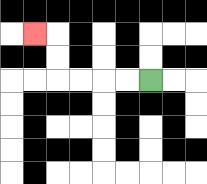{'start': '[6, 3]', 'end': '[1, 1]', 'path_directions': 'L,L,L,L,U,U,L', 'path_coordinates': '[[6, 3], [5, 3], [4, 3], [3, 3], [2, 3], [2, 2], [2, 1], [1, 1]]'}